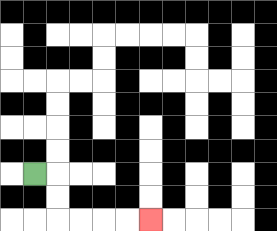{'start': '[1, 7]', 'end': '[6, 9]', 'path_directions': 'R,D,D,R,R,R,R', 'path_coordinates': '[[1, 7], [2, 7], [2, 8], [2, 9], [3, 9], [4, 9], [5, 9], [6, 9]]'}